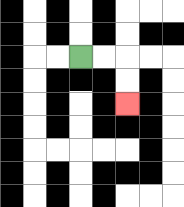{'start': '[3, 2]', 'end': '[5, 4]', 'path_directions': 'R,R,D,D', 'path_coordinates': '[[3, 2], [4, 2], [5, 2], [5, 3], [5, 4]]'}